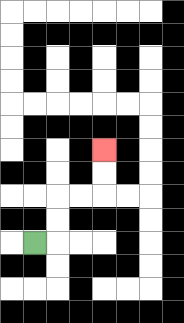{'start': '[1, 10]', 'end': '[4, 6]', 'path_directions': 'R,U,U,R,R,U,U', 'path_coordinates': '[[1, 10], [2, 10], [2, 9], [2, 8], [3, 8], [4, 8], [4, 7], [4, 6]]'}